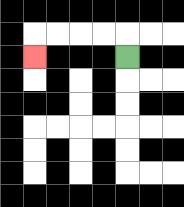{'start': '[5, 2]', 'end': '[1, 2]', 'path_directions': 'U,L,L,L,L,D', 'path_coordinates': '[[5, 2], [5, 1], [4, 1], [3, 1], [2, 1], [1, 1], [1, 2]]'}